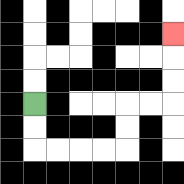{'start': '[1, 4]', 'end': '[7, 1]', 'path_directions': 'D,D,R,R,R,R,U,U,R,R,U,U,U', 'path_coordinates': '[[1, 4], [1, 5], [1, 6], [2, 6], [3, 6], [4, 6], [5, 6], [5, 5], [5, 4], [6, 4], [7, 4], [7, 3], [7, 2], [7, 1]]'}